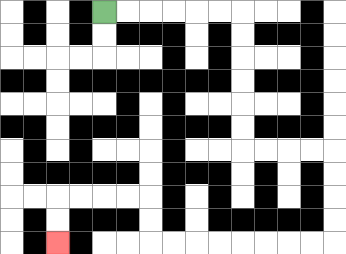{'start': '[4, 0]', 'end': '[2, 10]', 'path_directions': 'R,R,R,R,R,R,D,D,D,D,D,D,R,R,R,R,D,D,D,D,L,L,L,L,L,L,L,L,U,U,L,L,L,L,D,D', 'path_coordinates': '[[4, 0], [5, 0], [6, 0], [7, 0], [8, 0], [9, 0], [10, 0], [10, 1], [10, 2], [10, 3], [10, 4], [10, 5], [10, 6], [11, 6], [12, 6], [13, 6], [14, 6], [14, 7], [14, 8], [14, 9], [14, 10], [13, 10], [12, 10], [11, 10], [10, 10], [9, 10], [8, 10], [7, 10], [6, 10], [6, 9], [6, 8], [5, 8], [4, 8], [3, 8], [2, 8], [2, 9], [2, 10]]'}